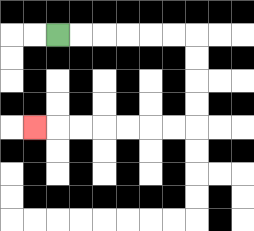{'start': '[2, 1]', 'end': '[1, 5]', 'path_directions': 'R,R,R,R,R,R,D,D,D,D,L,L,L,L,L,L,L', 'path_coordinates': '[[2, 1], [3, 1], [4, 1], [5, 1], [6, 1], [7, 1], [8, 1], [8, 2], [8, 3], [8, 4], [8, 5], [7, 5], [6, 5], [5, 5], [4, 5], [3, 5], [2, 5], [1, 5]]'}